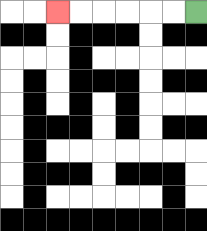{'start': '[8, 0]', 'end': '[2, 0]', 'path_directions': 'L,L,L,L,L,L', 'path_coordinates': '[[8, 0], [7, 0], [6, 0], [5, 0], [4, 0], [3, 0], [2, 0]]'}